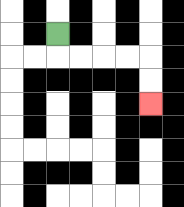{'start': '[2, 1]', 'end': '[6, 4]', 'path_directions': 'D,R,R,R,R,D,D', 'path_coordinates': '[[2, 1], [2, 2], [3, 2], [4, 2], [5, 2], [6, 2], [6, 3], [6, 4]]'}